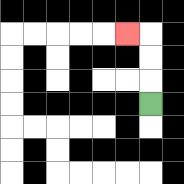{'start': '[6, 4]', 'end': '[5, 1]', 'path_directions': 'U,U,U,L', 'path_coordinates': '[[6, 4], [6, 3], [6, 2], [6, 1], [5, 1]]'}